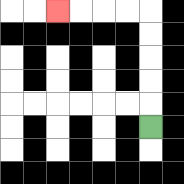{'start': '[6, 5]', 'end': '[2, 0]', 'path_directions': 'U,U,U,U,U,L,L,L,L', 'path_coordinates': '[[6, 5], [6, 4], [6, 3], [6, 2], [6, 1], [6, 0], [5, 0], [4, 0], [3, 0], [2, 0]]'}